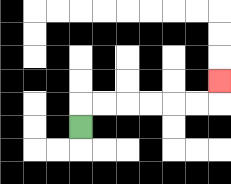{'start': '[3, 5]', 'end': '[9, 3]', 'path_directions': 'U,R,R,R,R,R,R,U', 'path_coordinates': '[[3, 5], [3, 4], [4, 4], [5, 4], [6, 4], [7, 4], [8, 4], [9, 4], [9, 3]]'}